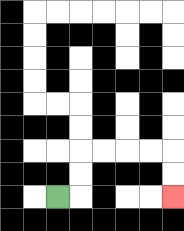{'start': '[2, 8]', 'end': '[7, 8]', 'path_directions': 'R,U,U,R,R,R,R,D,D', 'path_coordinates': '[[2, 8], [3, 8], [3, 7], [3, 6], [4, 6], [5, 6], [6, 6], [7, 6], [7, 7], [7, 8]]'}